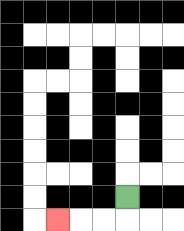{'start': '[5, 8]', 'end': '[2, 9]', 'path_directions': 'D,L,L,L', 'path_coordinates': '[[5, 8], [5, 9], [4, 9], [3, 9], [2, 9]]'}